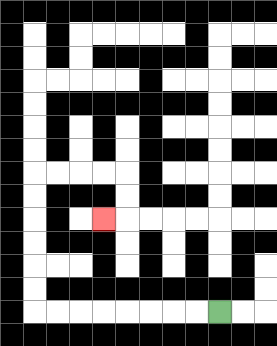{'start': '[9, 13]', 'end': '[4, 9]', 'path_directions': 'L,L,L,L,L,L,L,L,U,U,U,U,U,U,R,R,R,R,D,D,L', 'path_coordinates': '[[9, 13], [8, 13], [7, 13], [6, 13], [5, 13], [4, 13], [3, 13], [2, 13], [1, 13], [1, 12], [1, 11], [1, 10], [1, 9], [1, 8], [1, 7], [2, 7], [3, 7], [4, 7], [5, 7], [5, 8], [5, 9], [4, 9]]'}